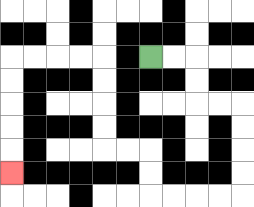{'start': '[6, 2]', 'end': '[0, 7]', 'path_directions': 'R,R,D,D,R,R,D,D,D,D,L,L,L,L,U,U,L,L,U,U,U,U,L,L,L,L,D,D,D,D,D', 'path_coordinates': '[[6, 2], [7, 2], [8, 2], [8, 3], [8, 4], [9, 4], [10, 4], [10, 5], [10, 6], [10, 7], [10, 8], [9, 8], [8, 8], [7, 8], [6, 8], [6, 7], [6, 6], [5, 6], [4, 6], [4, 5], [4, 4], [4, 3], [4, 2], [3, 2], [2, 2], [1, 2], [0, 2], [0, 3], [0, 4], [0, 5], [0, 6], [0, 7]]'}